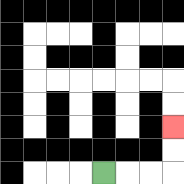{'start': '[4, 7]', 'end': '[7, 5]', 'path_directions': 'R,R,R,U,U', 'path_coordinates': '[[4, 7], [5, 7], [6, 7], [7, 7], [7, 6], [7, 5]]'}